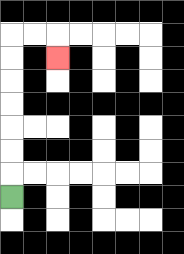{'start': '[0, 8]', 'end': '[2, 2]', 'path_directions': 'U,U,U,U,U,U,U,R,R,D', 'path_coordinates': '[[0, 8], [0, 7], [0, 6], [0, 5], [0, 4], [0, 3], [0, 2], [0, 1], [1, 1], [2, 1], [2, 2]]'}